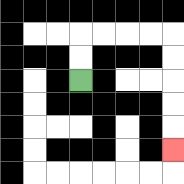{'start': '[3, 3]', 'end': '[7, 6]', 'path_directions': 'U,U,R,R,R,R,D,D,D,D,D', 'path_coordinates': '[[3, 3], [3, 2], [3, 1], [4, 1], [5, 1], [6, 1], [7, 1], [7, 2], [7, 3], [7, 4], [7, 5], [7, 6]]'}